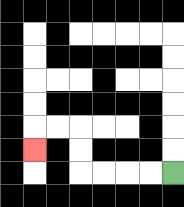{'start': '[7, 7]', 'end': '[1, 6]', 'path_directions': 'L,L,L,L,U,U,L,L,D', 'path_coordinates': '[[7, 7], [6, 7], [5, 7], [4, 7], [3, 7], [3, 6], [3, 5], [2, 5], [1, 5], [1, 6]]'}